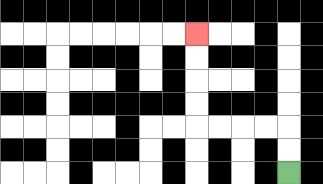{'start': '[12, 7]', 'end': '[8, 1]', 'path_directions': 'U,U,L,L,L,L,U,U,U,U', 'path_coordinates': '[[12, 7], [12, 6], [12, 5], [11, 5], [10, 5], [9, 5], [8, 5], [8, 4], [8, 3], [8, 2], [8, 1]]'}